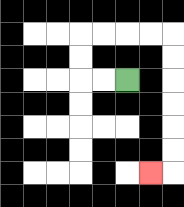{'start': '[5, 3]', 'end': '[6, 7]', 'path_directions': 'L,L,U,U,R,R,R,R,D,D,D,D,D,D,L', 'path_coordinates': '[[5, 3], [4, 3], [3, 3], [3, 2], [3, 1], [4, 1], [5, 1], [6, 1], [7, 1], [7, 2], [7, 3], [7, 4], [7, 5], [7, 6], [7, 7], [6, 7]]'}